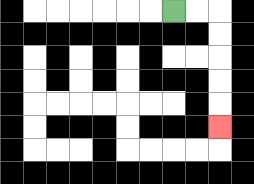{'start': '[7, 0]', 'end': '[9, 5]', 'path_directions': 'R,R,D,D,D,D,D', 'path_coordinates': '[[7, 0], [8, 0], [9, 0], [9, 1], [9, 2], [9, 3], [9, 4], [9, 5]]'}